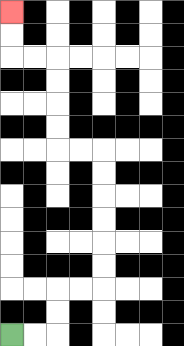{'start': '[0, 14]', 'end': '[0, 0]', 'path_directions': 'R,R,U,U,R,R,U,U,U,U,U,U,L,L,U,U,U,U,L,L,U,U', 'path_coordinates': '[[0, 14], [1, 14], [2, 14], [2, 13], [2, 12], [3, 12], [4, 12], [4, 11], [4, 10], [4, 9], [4, 8], [4, 7], [4, 6], [3, 6], [2, 6], [2, 5], [2, 4], [2, 3], [2, 2], [1, 2], [0, 2], [0, 1], [0, 0]]'}